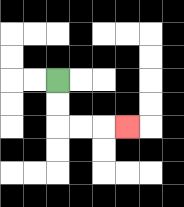{'start': '[2, 3]', 'end': '[5, 5]', 'path_directions': 'D,D,R,R,R', 'path_coordinates': '[[2, 3], [2, 4], [2, 5], [3, 5], [4, 5], [5, 5]]'}